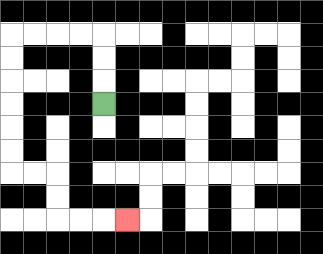{'start': '[4, 4]', 'end': '[5, 9]', 'path_directions': 'U,U,U,L,L,L,L,D,D,D,D,D,D,R,R,D,D,R,R,R', 'path_coordinates': '[[4, 4], [4, 3], [4, 2], [4, 1], [3, 1], [2, 1], [1, 1], [0, 1], [0, 2], [0, 3], [0, 4], [0, 5], [0, 6], [0, 7], [1, 7], [2, 7], [2, 8], [2, 9], [3, 9], [4, 9], [5, 9]]'}